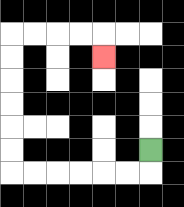{'start': '[6, 6]', 'end': '[4, 2]', 'path_directions': 'D,L,L,L,L,L,L,U,U,U,U,U,U,R,R,R,R,D', 'path_coordinates': '[[6, 6], [6, 7], [5, 7], [4, 7], [3, 7], [2, 7], [1, 7], [0, 7], [0, 6], [0, 5], [0, 4], [0, 3], [0, 2], [0, 1], [1, 1], [2, 1], [3, 1], [4, 1], [4, 2]]'}